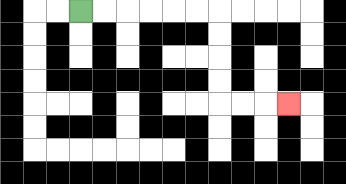{'start': '[3, 0]', 'end': '[12, 4]', 'path_directions': 'R,R,R,R,R,R,D,D,D,D,R,R,R', 'path_coordinates': '[[3, 0], [4, 0], [5, 0], [6, 0], [7, 0], [8, 0], [9, 0], [9, 1], [9, 2], [9, 3], [9, 4], [10, 4], [11, 4], [12, 4]]'}